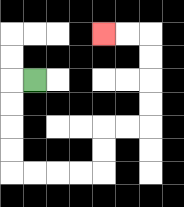{'start': '[1, 3]', 'end': '[4, 1]', 'path_directions': 'L,D,D,D,D,R,R,R,R,U,U,R,R,U,U,U,U,L,L', 'path_coordinates': '[[1, 3], [0, 3], [0, 4], [0, 5], [0, 6], [0, 7], [1, 7], [2, 7], [3, 7], [4, 7], [4, 6], [4, 5], [5, 5], [6, 5], [6, 4], [6, 3], [6, 2], [6, 1], [5, 1], [4, 1]]'}